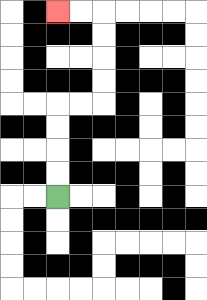{'start': '[2, 8]', 'end': '[2, 0]', 'path_directions': 'U,U,U,U,R,R,U,U,U,U,L,L', 'path_coordinates': '[[2, 8], [2, 7], [2, 6], [2, 5], [2, 4], [3, 4], [4, 4], [4, 3], [4, 2], [4, 1], [4, 0], [3, 0], [2, 0]]'}